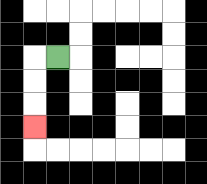{'start': '[2, 2]', 'end': '[1, 5]', 'path_directions': 'L,D,D,D', 'path_coordinates': '[[2, 2], [1, 2], [1, 3], [1, 4], [1, 5]]'}